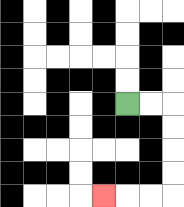{'start': '[5, 4]', 'end': '[4, 8]', 'path_directions': 'R,R,D,D,D,D,L,L,L', 'path_coordinates': '[[5, 4], [6, 4], [7, 4], [7, 5], [7, 6], [7, 7], [7, 8], [6, 8], [5, 8], [4, 8]]'}